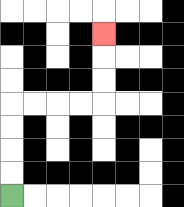{'start': '[0, 8]', 'end': '[4, 1]', 'path_directions': 'U,U,U,U,R,R,R,R,U,U,U', 'path_coordinates': '[[0, 8], [0, 7], [0, 6], [0, 5], [0, 4], [1, 4], [2, 4], [3, 4], [4, 4], [4, 3], [4, 2], [4, 1]]'}